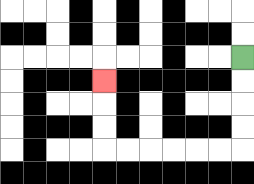{'start': '[10, 2]', 'end': '[4, 3]', 'path_directions': 'D,D,D,D,L,L,L,L,L,L,U,U,U', 'path_coordinates': '[[10, 2], [10, 3], [10, 4], [10, 5], [10, 6], [9, 6], [8, 6], [7, 6], [6, 6], [5, 6], [4, 6], [4, 5], [4, 4], [4, 3]]'}